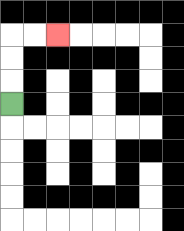{'start': '[0, 4]', 'end': '[2, 1]', 'path_directions': 'U,U,U,R,R', 'path_coordinates': '[[0, 4], [0, 3], [0, 2], [0, 1], [1, 1], [2, 1]]'}